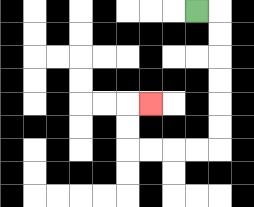{'start': '[8, 0]', 'end': '[6, 4]', 'path_directions': 'R,D,D,D,D,D,D,L,L,L,L,U,U,R', 'path_coordinates': '[[8, 0], [9, 0], [9, 1], [9, 2], [9, 3], [9, 4], [9, 5], [9, 6], [8, 6], [7, 6], [6, 6], [5, 6], [5, 5], [5, 4], [6, 4]]'}